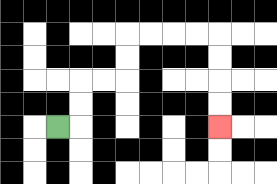{'start': '[2, 5]', 'end': '[9, 5]', 'path_directions': 'R,U,U,R,R,U,U,R,R,R,R,D,D,D,D', 'path_coordinates': '[[2, 5], [3, 5], [3, 4], [3, 3], [4, 3], [5, 3], [5, 2], [5, 1], [6, 1], [7, 1], [8, 1], [9, 1], [9, 2], [9, 3], [9, 4], [9, 5]]'}